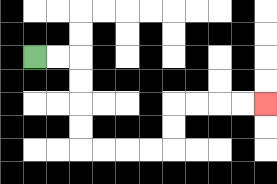{'start': '[1, 2]', 'end': '[11, 4]', 'path_directions': 'R,R,D,D,D,D,R,R,R,R,U,U,R,R,R,R', 'path_coordinates': '[[1, 2], [2, 2], [3, 2], [3, 3], [3, 4], [3, 5], [3, 6], [4, 6], [5, 6], [6, 6], [7, 6], [7, 5], [7, 4], [8, 4], [9, 4], [10, 4], [11, 4]]'}